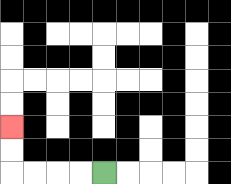{'start': '[4, 7]', 'end': '[0, 5]', 'path_directions': 'L,L,L,L,U,U', 'path_coordinates': '[[4, 7], [3, 7], [2, 7], [1, 7], [0, 7], [0, 6], [0, 5]]'}